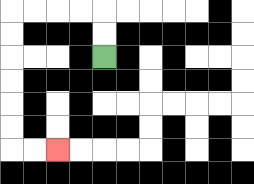{'start': '[4, 2]', 'end': '[2, 6]', 'path_directions': 'U,U,L,L,L,L,D,D,D,D,D,D,R,R', 'path_coordinates': '[[4, 2], [4, 1], [4, 0], [3, 0], [2, 0], [1, 0], [0, 0], [0, 1], [0, 2], [0, 3], [0, 4], [0, 5], [0, 6], [1, 6], [2, 6]]'}